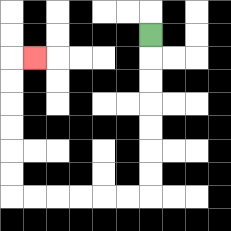{'start': '[6, 1]', 'end': '[1, 2]', 'path_directions': 'D,D,D,D,D,D,D,L,L,L,L,L,L,U,U,U,U,U,U,R', 'path_coordinates': '[[6, 1], [6, 2], [6, 3], [6, 4], [6, 5], [6, 6], [6, 7], [6, 8], [5, 8], [4, 8], [3, 8], [2, 8], [1, 8], [0, 8], [0, 7], [0, 6], [0, 5], [0, 4], [0, 3], [0, 2], [1, 2]]'}